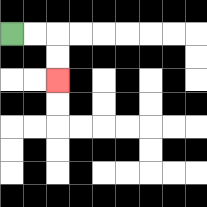{'start': '[0, 1]', 'end': '[2, 3]', 'path_directions': 'R,R,D,D', 'path_coordinates': '[[0, 1], [1, 1], [2, 1], [2, 2], [2, 3]]'}